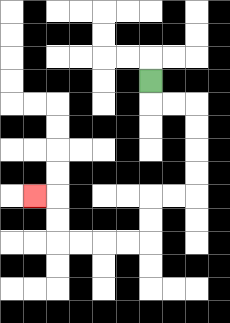{'start': '[6, 3]', 'end': '[1, 8]', 'path_directions': 'D,R,R,D,D,D,D,L,L,D,D,L,L,L,L,U,U,L', 'path_coordinates': '[[6, 3], [6, 4], [7, 4], [8, 4], [8, 5], [8, 6], [8, 7], [8, 8], [7, 8], [6, 8], [6, 9], [6, 10], [5, 10], [4, 10], [3, 10], [2, 10], [2, 9], [2, 8], [1, 8]]'}